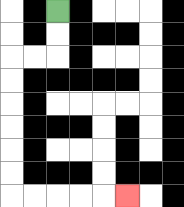{'start': '[2, 0]', 'end': '[5, 8]', 'path_directions': 'D,D,L,L,D,D,D,D,D,D,R,R,R,R,R', 'path_coordinates': '[[2, 0], [2, 1], [2, 2], [1, 2], [0, 2], [0, 3], [0, 4], [0, 5], [0, 6], [0, 7], [0, 8], [1, 8], [2, 8], [3, 8], [4, 8], [5, 8]]'}